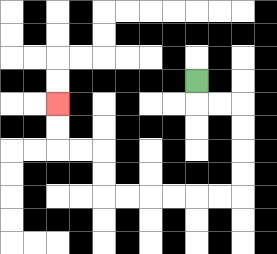{'start': '[8, 3]', 'end': '[2, 4]', 'path_directions': 'D,R,R,D,D,D,D,L,L,L,L,L,L,U,U,L,L,U,U', 'path_coordinates': '[[8, 3], [8, 4], [9, 4], [10, 4], [10, 5], [10, 6], [10, 7], [10, 8], [9, 8], [8, 8], [7, 8], [6, 8], [5, 8], [4, 8], [4, 7], [4, 6], [3, 6], [2, 6], [2, 5], [2, 4]]'}